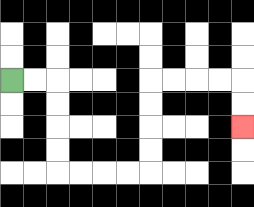{'start': '[0, 3]', 'end': '[10, 5]', 'path_directions': 'R,R,D,D,D,D,R,R,R,R,U,U,U,U,R,R,R,R,D,D', 'path_coordinates': '[[0, 3], [1, 3], [2, 3], [2, 4], [2, 5], [2, 6], [2, 7], [3, 7], [4, 7], [5, 7], [6, 7], [6, 6], [6, 5], [6, 4], [6, 3], [7, 3], [8, 3], [9, 3], [10, 3], [10, 4], [10, 5]]'}